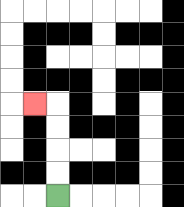{'start': '[2, 8]', 'end': '[1, 4]', 'path_directions': 'U,U,U,U,L', 'path_coordinates': '[[2, 8], [2, 7], [2, 6], [2, 5], [2, 4], [1, 4]]'}